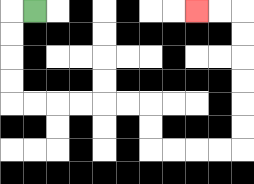{'start': '[1, 0]', 'end': '[8, 0]', 'path_directions': 'L,D,D,D,D,R,R,R,R,R,R,D,D,R,R,R,R,U,U,U,U,U,U,L,L', 'path_coordinates': '[[1, 0], [0, 0], [0, 1], [0, 2], [0, 3], [0, 4], [1, 4], [2, 4], [3, 4], [4, 4], [5, 4], [6, 4], [6, 5], [6, 6], [7, 6], [8, 6], [9, 6], [10, 6], [10, 5], [10, 4], [10, 3], [10, 2], [10, 1], [10, 0], [9, 0], [8, 0]]'}